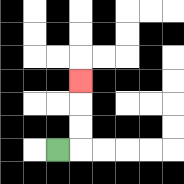{'start': '[2, 6]', 'end': '[3, 3]', 'path_directions': 'R,U,U,U', 'path_coordinates': '[[2, 6], [3, 6], [3, 5], [3, 4], [3, 3]]'}